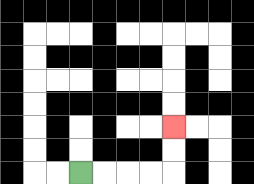{'start': '[3, 7]', 'end': '[7, 5]', 'path_directions': 'R,R,R,R,U,U', 'path_coordinates': '[[3, 7], [4, 7], [5, 7], [6, 7], [7, 7], [7, 6], [7, 5]]'}